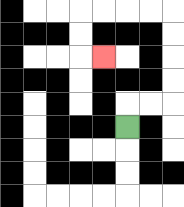{'start': '[5, 5]', 'end': '[4, 2]', 'path_directions': 'U,R,R,U,U,U,U,L,L,L,L,D,D,R', 'path_coordinates': '[[5, 5], [5, 4], [6, 4], [7, 4], [7, 3], [7, 2], [7, 1], [7, 0], [6, 0], [5, 0], [4, 0], [3, 0], [3, 1], [3, 2], [4, 2]]'}